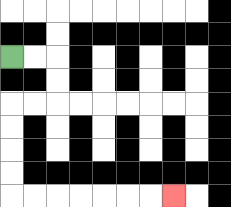{'start': '[0, 2]', 'end': '[7, 8]', 'path_directions': 'R,R,D,D,L,L,D,D,D,D,R,R,R,R,R,R,R', 'path_coordinates': '[[0, 2], [1, 2], [2, 2], [2, 3], [2, 4], [1, 4], [0, 4], [0, 5], [0, 6], [0, 7], [0, 8], [1, 8], [2, 8], [3, 8], [4, 8], [5, 8], [6, 8], [7, 8]]'}